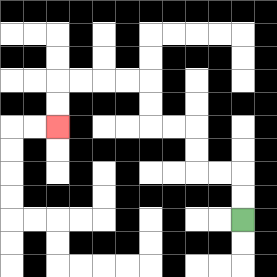{'start': '[10, 9]', 'end': '[2, 5]', 'path_directions': 'U,U,L,L,U,U,L,L,U,U,L,L,L,L,D,D', 'path_coordinates': '[[10, 9], [10, 8], [10, 7], [9, 7], [8, 7], [8, 6], [8, 5], [7, 5], [6, 5], [6, 4], [6, 3], [5, 3], [4, 3], [3, 3], [2, 3], [2, 4], [2, 5]]'}